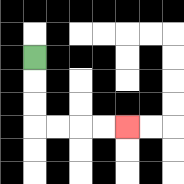{'start': '[1, 2]', 'end': '[5, 5]', 'path_directions': 'D,D,D,R,R,R,R', 'path_coordinates': '[[1, 2], [1, 3], [1, 4], [1, 5], [2, 5], [3, 5], [4, 5], [5, 5]]'}